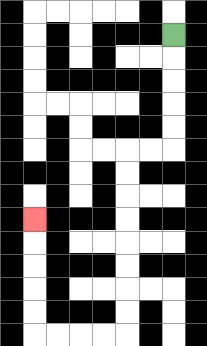{'start': '[7, 1]', 'end': '[1, 9]', 'path_directions': 'D,D,D,D,D,L,L,D,D,D,D,D,D,D,D,L,L,L,L,U,U,U,U,U', 'path_coordinates': '[[7, 1], [7, 2], [7, 3], [7, 4], [7, 5], [7, 6], [6, 6], [5, 6], [5, 7], [5, 8], [5, 9], [5, 10], [5, 11], [5, 12], [5, 13], [5, 14], [4, 14], [3, 14], [2, 14], [1, 14], [1, 13], [1, 12], [1, 11], [1, 10], [1, 9]]'}